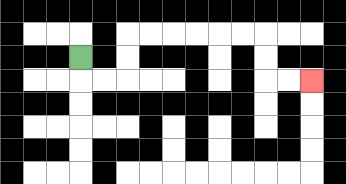{'start': '[3, 2]', 'end': '[13, 3]', 'path_directions': 'D,R,R,U,U,R,R,R,R,R,R,D,D,R,R', 'path_coordinates': '[[3, 2], [3, 3], [4, 3], [5, 3], [5, 2], [5, 1], [6, 1], [7, 1], [8, 1], [9, 1], [10, 1], [11, 1], [11, 2], [11, 3], [12, 3], [13, 3]]'}